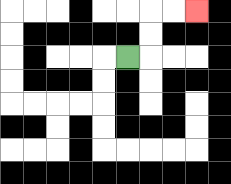{'start': '[5, 2]', 'end': '[8, 0]', 'path_directions': 'R,U,U,R,R', 'path_coordinates': '[[5, 2], [6, 2], [6, 1], [6, 0], [7, 0], [8, 0]]'}